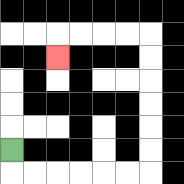{'start': '[0, 6]', 'end': '[2, 2]', 'path_directions': 'D,R,R,R,R,R,R,U,U,U,U,U,U,L,L,L,L,D', 'path_coordinates': '[[0, 6], [0, 7], [1, 7], [2, 7], [3, 7], [4, 7], [5, 7], [6, 7], [6, 6], [6, 5], [6, 4], [6, 3], [6, 2], [6, 1], [5, 1], [4, 1], [3, 1], [2, 1], [2, 2]]'}